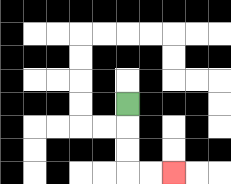{'start': '[5, 4]', 'end': '[7, 7]', 'path_directions': 'D,D,D,R,R', 'path_coordinates': '[[5, 4], [5, 5], [5, 6], [5, 7], [6, 7], [7, 7]]'}